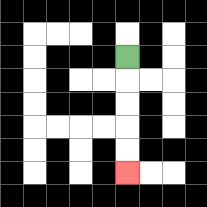{'start': '[5, 2]', 'end': '[5, 7]', 'path_directions': 'D,D,D,D,D', 'path_coordinates': '[[5, 2], [5, 3], [5, 4], [5, 5], [5, 6], [5, 7]]'}